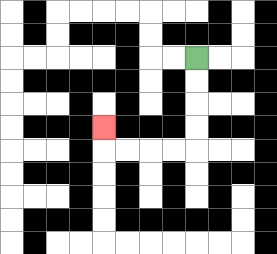{'start': '[8, 2]', 'end': '[4, 5]', 'path_directions': 'D,D,D,D,L,L,L,L,U', 'path_coordinates': '[[8, 2], [8, 3], [8, 4], [8, 5], [8, 6], [7, 6], [6, 6], [5, 6], [4, 6], [4, 5]]'}